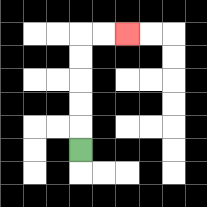{'start': '[3, 6]', 'end': '[5, 1]', 'path_directions': 'U,U,U,U,U,R,R', 'path_coordinates': '[[3, 6], [3, 5], [3, 4], [3, 3], [3, 2], [3, 1], [4, 1], [5, 1]]'}